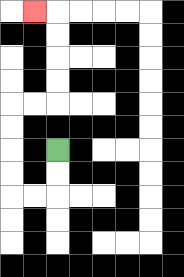{'start': '[2, 6]', 'end': '[1, 0]', 'path_directions': 'D,D,L,L,U,U,U,U,R,R,U,U,U,U,L', 'path_coordinates': '[[2, 6], [2, 7], [2, 8], [1, 8], [0, 8], [0, 7], [0, 6], [0, 5], [0, 4], [1, 4], [2, 4], [2, 3], [2, 2], [2, 1], [2, 0], [1, 0]]'}